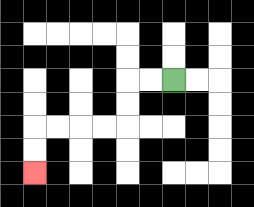{'start': '[7, 3]', 'end': '[1, 7]', 'path_directions': 'L,L,D,D,L,L,L,L,D,D', 'path_coordinates': '[[7, 3], [6, 3], [5, 3], [5, 4], [5, 5], [4, 5], [3, 5], [2, 5], [1, 5], [1, 6], [1, 7]]'}